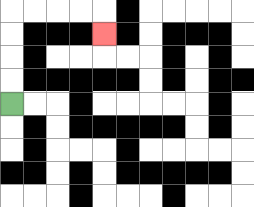{'start': '[0, 4]', 'end': '[4, 1]', 'path_directions': 'U,U,U,U,R,R,R,R,D', 'path_coordinates': '[[0, 4], [0, 3], [0, 2], [0, 1], [0, 0], [1, 0], [2, 0], [3, 0], [4, 0], [4, 1]]'}